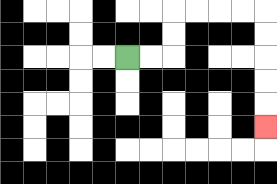{'start': '[5, 2]', 'end': '[11, 5]', 'path_directions': 'R,R,U,U,R,R,R,R,D,D,D,D,D', 'path_coordinates': '[[5, 2], [6, 2], [7, 2], [7, 1], [7, 0], [8, 0], [9, 0], [10, 0], [11, 0], [11, 1], [11, 2], [11, 3], [11, 4], [11, 5]]'}